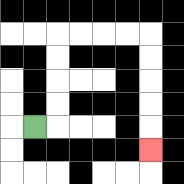{'start': '[1, 5]', 'end': '[6, 6]', 'path_directions': 'R,U,U,U,U,R,R,R,R,D,D,D,D,D', 'path_coordinates': '[[1, 5], [2, 5], [2, 4], [2, 3], [2, 2], [2, 1], [3, 1], [4, 1], [5, 1], [6, 1], [6, 2], [6, 3], [6, 4], [6, 5], [6, 6]]'}